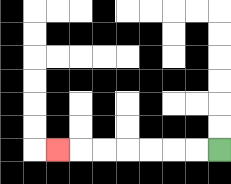{'start': '[9, 6]', 'end': '[2, 6]', 'path_directions': 'L,L,L,L,L,L,L', 'path_coordinates': '[[9, 6], [8, 6], [7, 6], [6, 6], [5, 6], [4, 6], [3, 6], [2, 6]]'}